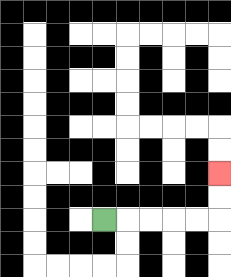{'start': '[4, 9]', 'end': '[9, 7]', 'path_directions': 'R,R,R,R,R,U,U', 'path_coordinates': '[[4, 9], [5, 9], [6, 9], [7, 9], [8, 9], [9, 9], [9, 8], [9, 7]]'}